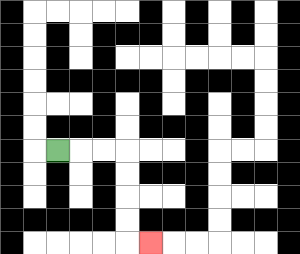{'start': '[2, 6]', 'end': '[6, 10]', 'path_directions': 'R,R,R,D,D,D,D,R', 'path_coordinates': '[[2, 6], [3, 6], [4, 6], [5, 6], [5, 7], [5, 8], [5, 9], [5, 10], [6, 10]]'}